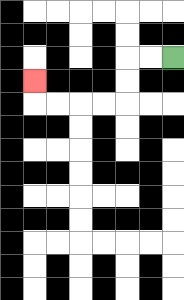{'start': '[7, 2]', 'end': '[1, 3]', 'path_directions': 'L,L,D,D,L,L,L,L,U', 'path_coordinates': '[[7, 2], [6, 2], [5, 2], [5, 3], [5, 4], [4, 4], [3, 4], [2, 4], [1, 4], [1, 3]]'}